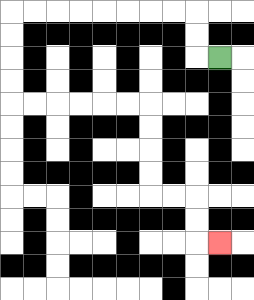{'start': '[9, 2]', 'end': '[9, 10]', 'path_directions': 'L,U,U,L,L,L,L,L,L,L,L,D,D,D,D,R,R,R,R,R,R,D,D,D,D,R,R,D,D,R', 'path_coordinates': '[[9, 2], [8, 2], [8, 1], [8, 0], [7, 0], [6, 0], [5, 0], [4, 0], [3, 0], [2, 0], [1, 0], [0, 0], [0, 1], [0, 2], [0, 3], [0, 4], [1, 4], [2, 4], [3, 4], [4, 4], [5, 4], [6, 4], [6, 5], [6, 6], [6, 7], [6, 8], [7, 8], [8, 8], [8, 9], [8, 10], [9, 10]]'}